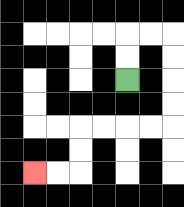{'start': '[5, 3]', 'end': '[1, 7]', 'path_directions': 'U,U,R,R,D,D,D,D,L,L,L,L,D,D,L,L', 'path_coordinates': '[[5, 3], [5, 2], [5, 1], [6, 1], [7, 1], [7, 2], [7, 3], [7, 4], [7, 5], [6, 5], [5, 5], [4, 5], [3, 5], [3, 6], [3, 7], [2, 7], [1, 7]]'}